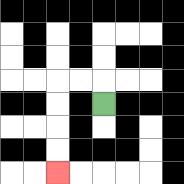{'start': '[4, 4]', 'end': '[2, 7]', 'path_directions': 'U,L,L,D,D,D,D', 'path_coordinates': '[[4, 4], [4, 3], [3, 3], [2, 3], [2, 4], [2, 5], [2, 6], [2, 7]]'}